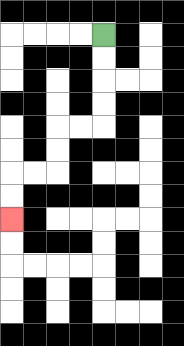{'start': '[4, 1]', 'end': '[0, 9]', 'path_directions': 'D,D,D,D,L,L,D,D,L,L,D,D', 'path_coordinates': '[[4, 1], [4, 2], [4, 3], [4, 4], [4, 5], [3, 5], [2, 5], [2, 6], [2, 7], [1, 7], [0, 7], [0, 8], [0, 9]]'}